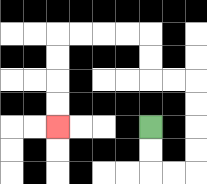{'start': '[6, 5]', 'end': '[2, 5]', 'path_directions': 'D,D,R,R,U,U,U,U,L,L,U,U,L,L,L,L,D,D,D,D', 'path_coordinates': '[[6, 5], [6, 6], [6, 7], [7, 7], [8, 7], [8, 6], [8, 5], [8, 4], [8, 3], [7, 3], [6, 3], [6, 2], [6, 1], [5, 1], [4, 1], [3, 1], [2, 1], [2, 2], [2, 3], [2, 4], [2, 5]]'}